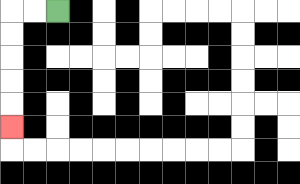{'start': '[2, 0]', 'end': '[0, 5]', 'path_directions': 'L,L,D,D,D,D,D', 'path_coordinates': '[[2, 0], [1, 0], [0, 0], [0, 1], [0, 2], [0, 3], [0, 4], [0, 5]]'}